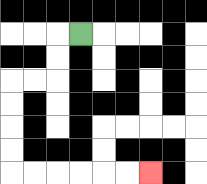{'start': '[3, 1]', 'end': '[6, 7]', 'path_directions': 'L,D,D,L,L,D,D,D,D,R,R,R,R,R,R', 'path_coordinates': '[[3, 1], [2, 1], [2, 2], [2, 3], [1, 3], [0, 3], [0, 4], [0, 5], [0, 6], [0, 7], [1, 7], [2, 7], [3, 7], [4, 7], [5, 7], [6, 7]]'}